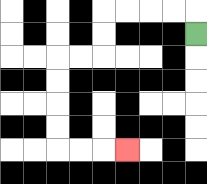{'start': '[8, 1]', 'end': '[5, 6]', 'path_directions': 'U,L,L,L,L,D,D,L,L,D,D,D,D,R,R,R', 'path_coordinates': '[[8, 1], [8, 0], [7, 0], [6, 0], [5, 0], [4, 0], [4, 1], [4, 2], [3, 2], [2, 2], [2, 3], [2, 4], [2, 5], [2, 6], [3, 6], [4, 6], [5, 6]]'}